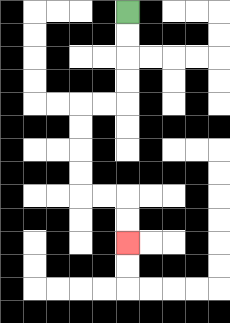{'start': '[5, 0]', 'end': '[5, 10]', 'path_directions': 'D,D,D,D,L,L,D,D,D,D,R,R,D,D', 'path_coordinates': '[[5, 0], [5, 1], [5, 2], [5, 3], [5, 4], [4, 4], [3, 4], [3, 5], [3, 6], [3, 7], [3, 8], [4, 8], [5, 8], [5, 9], [5, 10]]'}